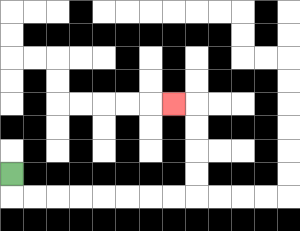{'start': '[0, 7]', 'end': '[7, 4]', 'path_directions': 'D,R,R,R,R,R,R,R,R,U,U,U,U,L', 'path_coordinates': '[[0, 7], [0, 8], [1, 8], [2, 8], [3, 8], [4, 8], [5, 8], [6, 8], [7, 8], [8, 8], [8, 7], [8, 6], [8, 5], [8, 4], [7, 4]]'}